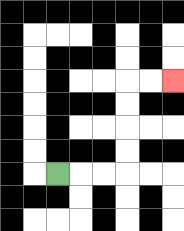{'start': '[2, 7]', 'end': '[7, 3]', 'path_directions': 'R,R,R,U,U,U,U,R,R', 'path_coordinates': '[[2, 7], [3, 7], [4, 7], [5, 7], [5, 6], [5, 5], [5, 4], [5, 3], [6, 3], [7, 3]]'}